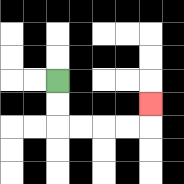{'start': '[2, 3]', 'end': '[6, 4]', 'path_directions': 'D,D,R,R,R,R,U', 'path_coordinates': '[[2, 3], [2, 4], [2, 5], [3, 5], [4, 5], [5, 5], [6, 5], [6, 4]]'}